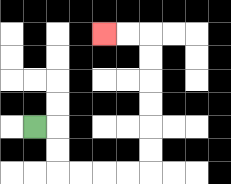{'start': '[1, 5]', 'end': '[4, 1]', 'path_directions': 'R,D,D,R,R,R,R,U,U,U,U,U,U,L,L', 'path_coordinates': '[[1, 5], [2, 5], [2, 6], [2, 7], [3, 7], [4, 7], [5, 7], [6, 7], [6, 6], [6, 5], [6, 4], [6, 3], [6, 2], [6, 1], [5, 1], [4, 1]]'}